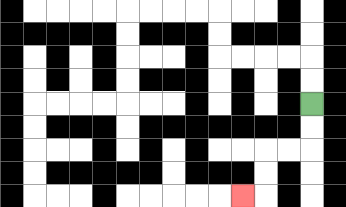{'start': '[13, 4]', 'end': '[10, 8]', 'path_directions': 'D,D,L,L,D,D,L', 'path_coordinates': '[[13, 4], [13, 5], [13, 6], [12, 6], [11, 6], [11, 7], [11, 8], [10, 8]]'}